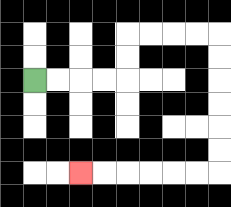{'start': '[1, 3]', 'end': '[3, 7]', 'path_directions': 'R,R,R,R,U,U,R,R,R,R,D,D,D,D,D,D,L,L,L,L,L,L', 'path_coordinates': '[[1, 3], [2, 3], [3, 3], [4, 3], [5, 3], [5, 2], [5, 1], [6, 1], [7, 1], [8, 1], [9, 1], [9, 2], [9, 3], [9, 4], [9, 5], [9, 6], [9, 7], [8, 7], [7, 7], [6, 7], [5, 7], [4, 7], [3, 7]]'}